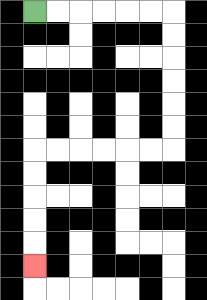{'start': '[1, 0]', 'end': '[1, 11]', 'path_directions': 'R,R,R,R,R,R,D,D,D,D,D,D,L,L,L,L,L,L,D,D,D,D,D', 'path_coordinates': '[[1, 0], [2, 0], [3, 0], [4, 0], [5, 0], [6, 0], [7, 0], [7, 1], [7, 2], [7, 3], [7, 4], [7, 5], [7, 6], [6, 6], [5, 6], [4, 6], [3, 6], [2, 6], [1, 6], [1, 7], [1, 8], [1, 9], [1, 10], [1, 11]]'}